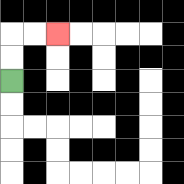{'start': '[0, 3]', 'end': '[2, 1]', 'path_directions': 'U,U,R,R', 'path_coordinates': '[[0, 3], [0, 2], [0, 1], [1, 1], [2, 1]]'}